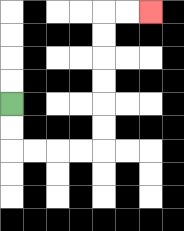{'start': '[0, 4]', 'end': '[6, 0]', 'path_directions': 'D,D,R,R,R,R,U,U,U,U,U,U,R,R', 'path_coordinates': '[[0, 4], [0, 5], [0, 6], [1, 6], [2, 6], [3, 6], [4, 6], [4, 5], [4, 4], [4, 3], [4, 2], [4, 1], [4, 0], [5, 0], [6, 0]]'}